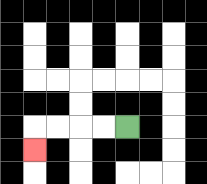{'start': '[5, 5]', 'end': '[1, 6]', 'path_directions': 'L,L,L,L,D', 'path_coordinates': '[[5, 5], [4, 5], [3, 5], [2, 5], [1, 5], [1, 6]]'}